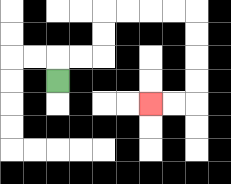{'start': '[2, 3]', 'end': '[6, 4]', 'path_directions': 'U,R,R,U,U,R,R,R,R,D,D,D,D,L,L', 'path_coordinates': '[[2, 3], [2, 2], [3, 2], [4, 2], [4, 1], [4, 0], [5, 0], [6, 0], [7, 0], [8, 0], [8, 1], [8, 2], [8, 3], [8, 4], [7, 4], [6, 4]]'}